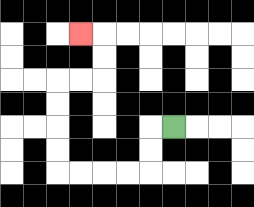{'start': '[7, 5]', 'end': '[3, 1]', 'path_directions': 'L,D,D,L,L,L,L,U,U,U,U,R,R,U,U,L', 'path_coordinates': '[[7, 5], [6, 5], [6, 6], [6, 7], [5, 7], [4, 7], [3, 7], [2, 7], [2, 6], [2, 5], [2, 4], [2, 3], [3, 3], [4, 3], [4, 2], [4, 1], [3, 1]]'}